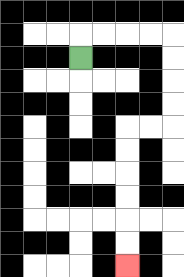{'start': '[3, 2]', 'end': '[5, 11]', 'path_directions': 'U,R,R,R,R,D,D,D,D,L,L,D,D,D,D,D,D', 'path_coordinates': '[[3, 2], [3, 1], [4, 1], [5, 1], [6, 1], [7, 1], [7, 2], [7, 3], [7, 4], [7, 5], [6, 5], [5, 5], [5, 6], [5, 7], [5, 8], [5, 9], [5, 10], [5, 11]]'}